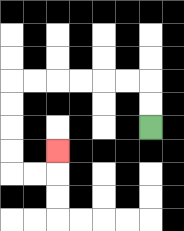{'start': '[6, 5]', 'end': '[2, 6]', 'path_directions': 'U,U,L,L,L,L,L,L,D,D,D,D,R,R,U', 'path_coordinates': '[[6, 5], [6, 4], [6, 3], [5, 3], [4, 3], [3, 3], [2, 3], [1, 3], [0, 3], [0, 4], [0, 5], [0, 6], [0, 7], [1, 7], [2, 7], [2, 6]]'}